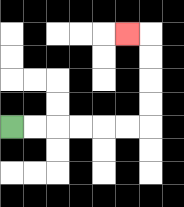{'start': '[0, 5]', 'end': '[5, 1]', 'path_directions': 'R,R,R,R,R,R,U,U,U,U,L', 'path_coordinates': '[[0, 5], [1, 5], [2, 5], [3, 5], [4, 5], [5, 5], [6, 5], [6, 4], [6, 3], [6, 2], [6, 1], [5, 1]]'}